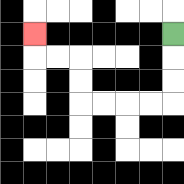{'start': '[7, 1]', 'end': '[1, 1]', 'path_directions': 'D,D,D,L,L,L,L,U,U,L,L,U', 'path_coordinates': '[[7, 1], [7, 2], [7, 3], [7, 4], [6, 4], [5, 4], [4, 4], [3, 4], [3, 3], [3, 2], [2, 2], [1, 2], [1, 1]]'}